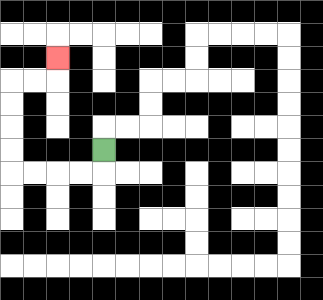{'start': '[4, 6]', 'end': '[2, 2]', 'path_directions': 'D,L,L,L,L,U,U,U,U,R,R,U', 'path_coordinates': '[[4, 6], [4, 7], [3, 7], [2, 7], [1, 7], [0, 7], [0, 6], [0, 5], [0, 4], [0, 3], [1, 3], [2, 3], [2, 2]]'}